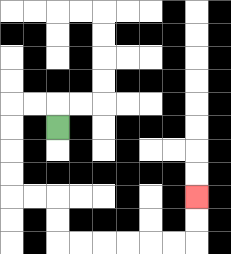{'start': '[2, 5]', 'end': '[8, 8]', 'path_directions': 'U,L,L,D,D,D,D,R,R,D,D,R,R,R,R,R,R,U,U', 'path_coordinates': '[[2, 5], [2, 4], [1, 4], [0, 4], [0, 5], [0, 6], [0, 7], [0, 8], [1, 8], [2, 8], [2, 9], [2, 10], [3, 10], [4, 10], [5, 10], [6, 10], [7, 10], [8, 10], [8, 9], [8, 8]]'}